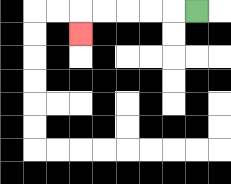{'start': '[8, 0]', 'end': '[3, 1]', 'path_directions': 'L,L,L,L,L,D', 'path_coordinates': '[[8, 0], [7, 0], [6, 0], [5, 0], [4, 0], [3, 0], [3, 1]]'}